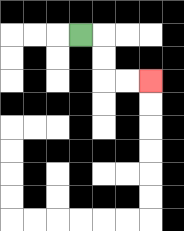{'start': '[3, 1]', 'end': '[6, 3]', 'path_directions': 'R,D,D,R,R', 'path_coordinates': '[[3, 1], [4, 1], [4, 2], [4, 3], [5, 3], [6, 3]]'}